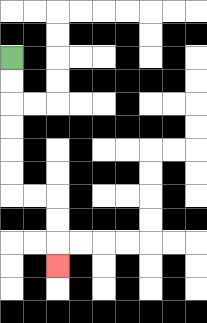{'start': '[0, 2]', 'end': '[2, 11]', 'path_directions': 'D,D,D,D,D,D,R,R,D,D,D', 'path_coordinates': '[[0, 2], [0, 3], [0, 4], [0, 5], [0, 6], [0, 7], [0, 8], [1, 8], [2, 8], [2, 9], [2, 10], [2, 11]]'}